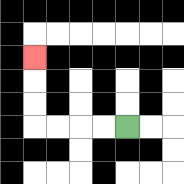{'start': '[5, 5]', 'end': '[1, 2]', 'path_directions': 'L,L,L,L,U,U,U', 'path_coordinates': '[[5, 5], [4, 5], [3, 5], [2, 5], [1, 5], [1, 4], [1, 3], [1, 2]]'}